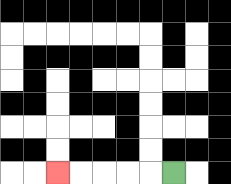{'start': '[7, 7]', 'end': '[2, 7]', 'path_directions': 'L,L,L,L,L', 'path_coordinates': '[[7, 7], [6, 7], [5, 7], [4, 7], [3, 7], [2, 7]]'}